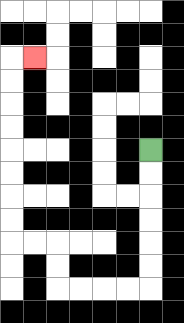{'start': '[6, 6]', 'end': '[1, 2]', 'path_directions': 'D,D,D,D,D,D,L,L,L,L,U,U,L,L,U,U,U,U,U,U,U,U,R', 'path_coordinates': '[[6, 6], [6, 7], [6, 8], [6, 9], [6, 10], [6, 11], [6, 12], [5, 12], [4, 12], [3, 12], [2, 12], [2, 11], [2, 10], [1, 10], [0, 10], [0, 9], [0, 8], [0, 7], [0, 6], [0, 5], [0, 4], [0, 3], [0, 2], [1, 2]]'}